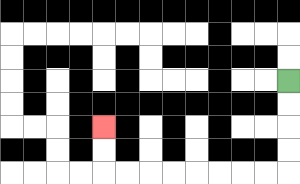{'start': '[12, 3]', 'end': '[4, 5]', 'path_directions': 'D,D,D,D,L,L,L,L,L,L,L,L,U,U', 'path_coordinates': '[[12, 3], [12, 4], [12, 5], [12, 6], [12, 7], [11, 7], [10, 7], [9, 7], [8, 7], [7, 7], [6, 7], [5, 7], [4, 7], [4, 6], [4, 5]]'}